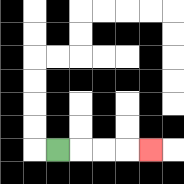{'start': '[2, 6]', 'end': '[6, 6]', 'path_directions': 'R,R,R,R', 'path_coordinates': '[[2, 6], [3, 6], [4, 6], [5, 6], [6, 6]]'}